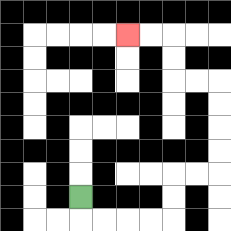{'start': '[3, 8]', 'end': '[5, 1]', 'path_directions': 'D,R,R,R,R,U,U,R,R,U,U,U,U,L,L,U,U,L,L', 'path_coordinates': '[[3, 8], [3, 9], [4, 9], [5, 9], [6, 9], [7, 9], [7, 8], [7, 7], [8, 7], [9, 7], [9, 6], [9, 5], [9, 4], [9, 3], [8, 3], [7, 3], [7, 2], [7, 1], [6, 1], [5, 1]]'}